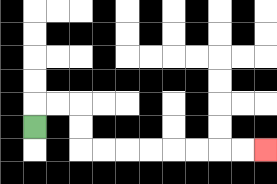{'start': '[1, 5]', 'end': '[11, 6]', 'path_directions': 'U,R,R,D,D,R,R,R,R,R,R,R,R', 'path_coordinates': '[[1, 5], [1, 4], [2, 4], [3, 4], [3, 5], [3, 6], [4, 6], [5, 6], [6, 6], [7, 6], [8, 6], [9, 6], [10, 6], [11, 6]]'}